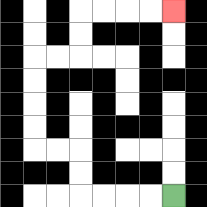{'start': '[7, 8]', 'end': '[7, 0]', 'path_directions': 'L,L,L,L,U,U,L,L,U,U,U,U,R,R,U,U,R,R,R,R', 'path_coordinates': '[[7, 8], [6, 8], [5, 8], [4, 8], [3, 8], [3, 7], [3, 6], [2, 6], [1, 6], [1, 5], [1, 4], [1, 3], [1, 2], [2, 2], [3, 2], [3, 1], [3, 0], [4, 0], [5, 0], [6, 0], [7, 0]]'}